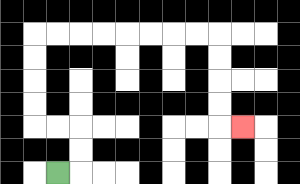{'start': '[2, 7]', 'end': '[10, 5]', 'path_directions': 'R,U,U,L,L,U,U,U,U,R,R,R,R,R,R,R,R,D,D,D,D,R', 'path_coordinates': '[[2, 7], [3, 7], [3, 6], [3, 5], [2, 5], [1, 5], [1, 4], [1, 3], [1, 2], [1, 1], [2, 1], [3, 1], [4, 1], [5, 1], [6, 1], [7, 1], [8, 1], [9, 1], [9, 2], [9, 3], [9, 4], [9, 5], [10, 5]]'}